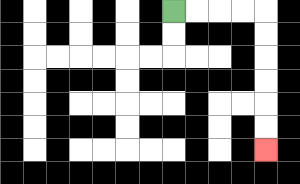{'start': '[7, 0]', 'end': '[11, 6]', 'path_directions': 'R,R,R,R,D,D,D,D,D,D', 'path_coordinates': '[[7, 0], [8, 0], [9, 0], [10, 0], [11, 0], [11, 1], [11, 2], [11, 3], [11, 4], [11, 5], [11, 6]]'}